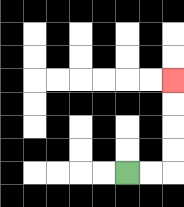{'start': '[5, 7]', 'end': '[7, 3]', 'path_directions': 'R,R,U,U,U,U', 'path_coordinates': '[[5, 7], [6, 7], [7, 7], [7, 6], [7, 5], [7, 4], [7, 3]]'}